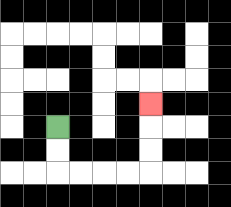{'start': '[2, 5]', 'end': '[6, 4]', 'path_directions': 'D,D,R,R,R,R,U,U,U', 'path_coordinates': '[[2, 5], [2, 6], [2, 7], [3, 7], [4, 7], [5, 7], [6, 7], [6, 6], [6, 5], [6, 4]]'}